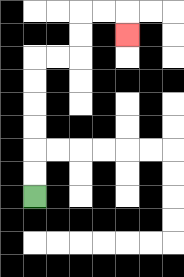{'start': '[1, 8]', 'end': '[5, 1]', 'path_directions': 'U,U,U,U,U,U,R,R,U,U,R,R,D', 'path_coordinates': '[[1, 8], [1, 7], [1, 6], [1, 5], [1, 4], [1, 3], [1, 2], [2, 2], [3, 2], [3, 1], [3, 0], [4, 0], [5, 0], [5, 1]]'}